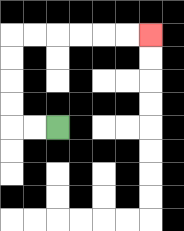{'start': '[2, 5]', 'end': '[6, 1]', 'path_directions': 'L,L,U,U,U,U,R,R,R,R,R,R', 'path_coordinates': '[[2, 5], [1, 5], [0, 5], [0, 4], [0, 3], [0, 2], [0, 1], [1, 1], [2, 1], [3, 1], [4, 1], [5, 1], [6, 1]]'}